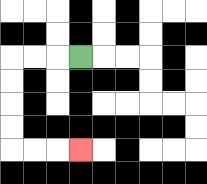{'start': '[3, 2]', 'end': '[3, 6]', 'path_directions': 'L,L,L,D,D,D,D,R,R,R', 'path_coordinates': '[[3, 2], [2, 2], [1, 2], [0, 2], [0, 3], [0, 4], [0, 5], [0, 6], [1, 6], [2, 6], [3, 6]]'}